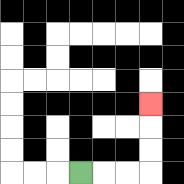{'start': '[3, 7]', 'end': '[6, 4]', 'path_directions': 'R,R,R,U,U,U', 'path_coordinates': '[[3, 7], [4, 7], [5, 7], [6, 7], [6, 6], [6, 5], [6, 4]]'}